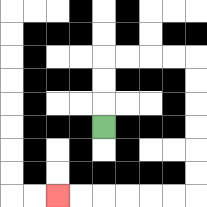{'start': '[4, 5]', 'end': '[2, 8]', 'path_directions': 'U,U,U,R,R,R,R,D,D,D,D,D,D,L,L,L,L,L,L', 'path_coordinates': '[[4, 5], [4, 4], [4, 3], [4, 2], [5, 2], [6, 2], [7, 2], [8, 2], [8, 3], [8, 4], [8, 5], [8, 6], [8, 7], [8, 8], [7, 8], [6, 8], [5, 8], [4, 8], [3, 8], [2, 8]]'}